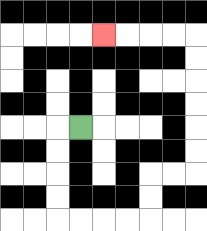{'start': '[3, 5]', 'end': '[4, 1]', 'path_directions': 'L,D,D,D,D,R,R,R,R,U,U,R,R,U,U,U,U,U,U,L,L,L,L', 'path_coordinates': '[[3, 5], [2, 5], [2, 6], [2, 7], [2, 8], [2, 9], [3, 9], [4, 9], [5, 9], [6, 9], [6, 8], [6, 7], [7, 7], [8, 7], [8, 6], [8, 5], [8, 4], [8, 3], [8, 2], [8, 1], [7, 1], [6, 1], [5, 1], [4, 1]]'}